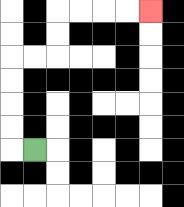{'start': '[1, 6]', 'end': '[6, 0]', 'path_directions': 'L,U,U,U,U,R,R,U,U,R,R,R,R', 'path_coordinates': '[[1, 6], [0, 6], [0, 5], [0, 4], [0, 3], [0, 2], [1, 2], [2, 2], [2, 1], [2, 0], [3, 0], [4, 0], [5, 0], [6, 0]]'}